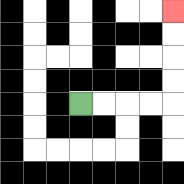{'start': '[3, 4]', 'end': '[7, 0]', 'path_directions': 'R,R,R,R,U,U,U,U', 'path_coordinates': '[[3, 4], [4, 4], [5, 4], [6, 4], [7, 4], [7, 3], [7, 2], [7, 1], [7, 0]]'}